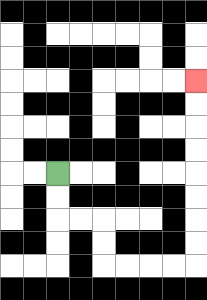{'start': '[2, 7]', 'end': '[8, 3]', 'path_directions': 'D,D,R,R,D,D,R,R,R,R,U,U,U,U,U,U,U,U', 'path_coordinates': '[[2, 7], [2, 8], [2, 9], [3, 9], [4, 9], [4, 10], [4, 11], [5, 11], [6, 11], [7, 11], [8, 11], [8, 10], [8, 9], [8, 8], [8, 7], [8, 6], [8, 5], [8, 4], [8, 3]]'}